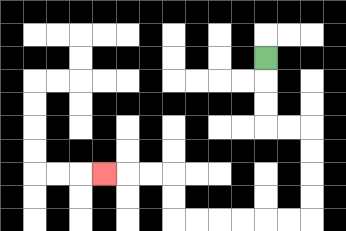{'start': '[11, 2]', 'end': '[4, 7]', 'path_directions': 'D,D,D,R,R,D,D,D,D,L,L,L,L,L,L,U,U,L,L,L', 'path_coordinates': '[[11, 2], [11, 3], [11, 4], [11, 5], [12, 5], [13, 5], [13, 6], [13, 7], [13, 8], [13, 9], [12, 9], [11, 9], [10, 9], [9, 9], [8, 9], [7, 9], [7, 8], [7, 7], [6, 7], [5, 7], [4, 7]]'}